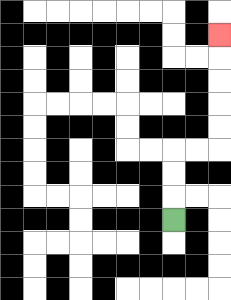{'start': '[7, 9]', 'end': '[9, 1]', 'path_directions': 'U,U,U,R,R,U,U,U,U,U', 'path_coordinates': '[[7, 9], [7, 8], [7, 7], [7, 6], [8, 6], [9, 6], [9, 5], [9, 4], [9, 3], [9, 2], [9, 1]]'}